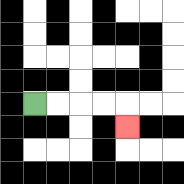{'start': '[1, 4]', 'end': '[5, 5]', 'path_directions': 'R,R,R,R,D', 'path_coordinates': '[[1, 4], [2, 4], [3, 4], [4, 4], [5, 4], [5, 5]]'}